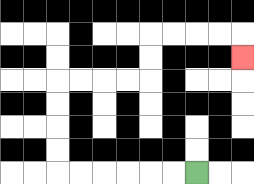{'start': '[8, 7]', 'end': '[10, 2]', 'path_directions': 'L,L,L,L,L,L,U,U,U,U,R,R,R,R,U,U,R,R,R,R,D', 'path_coordinates': '[[8, 7], [7, 7], [6, 7], [5, 7], [4, 7], [3, 7], [2, 7], [2, 6], [2, 5], [2, 4], [2, 3], [3, 3], [4, 3], [5, 3], [6, 3], [6, 2], [6, 1], [7, 1], [8, 1], [9, 1], [10, 1], [10, 2]]'}